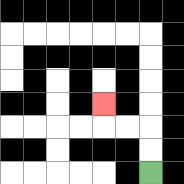{'start': '[6, 7]', 'end': '[4, 4]', 'path_directions': 'U,U,L,L,U', 'path_coordinates': '[[6, 7], [6, 6], [6, 5], [5, 5], [4, 5], [4, 4]]'}